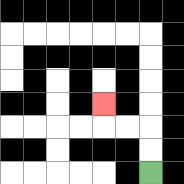{'start': '[6, 7]', 'end': '[4, 4]', 'path_directions': 'U,U,L,L,U', 'path_coordinates': '[[6, 7], [6, 6], [6, 5], [5, 5], [4, 5], [4, 4]]'}